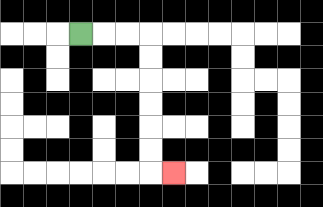{'start': '[3, 1]', 'end': '[7, 7]', 'path_directions': 'R,R,R,D,D,D,D,D,D,R', 'path_coordinates': '[[3, 1], [4, 1], [5, 1], [6, 1], [6, 2], [6, 3], [6, 4], [6, 5], [6, 6], [6, 7], [7, 7]]'}